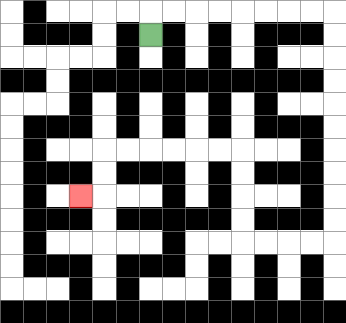{'start': '[6, 1]', 'end': '[3, 8]', 'path_directions': 'U,R,R,R,R,R,R,R,R,D,D,D,D,D,D,D,D,D,D,L,L,L,L,U,U,U,U,L,L,L,L,L,L,D,D,L', 'path_coordinates': '[[6, 1], [6, 0], [7, 0], [8, 0], [9, 0], [10, 0], [11, 0], [12, 0], [13, 0], [14, 0], [14, 1], [14, 2], [14, 3], [14, 4], [14, 5], [14, 6], [14, 7], [14, 8], [14, 9], [14, 10], [13, 10], [12, 10], [11, 10], [10, 10], [10, 9], [10, 8], [10, 7], [10, 6], [9, 6], [8, 6], [7, 6], [6, 6], [5, 6], [4, 6], [4, 7], [4, 8], [3, 8]]'}